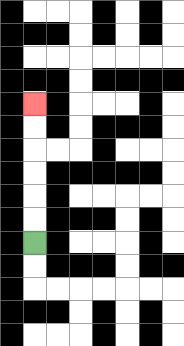{'start': '[1, 10]', 'end': '[1, 4]', 'path_directions': 'U,U,U,U,U,U', 'path_coordinates': '[[1, 10], [1, 9], [1, 8], [1, 7], [1, 6], [1, 5], [1, 4]]'}